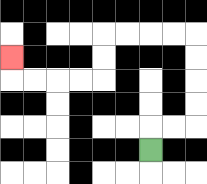{'start': '[6, 6]', 'end': '[0, 2]', 'path_directions': 'U,R,R,U,U,U,U,L,L,L,L,D,D,L,L,L,L,U', 'path_coordinates': '[[6, 6], [6, 5], [7, 5], [8, 5], [8, 4], [8, 3], [8, 2], [8, 1], [7, 1], [6, 1], [5, 1], [4, 1], [4, 2], [4, 3], [3, 3], [2, 3], [1, 3], [0, 3], [0, 2]]'}